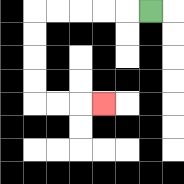{'start': '[6, 0]', 'end': '[4, 4]', 'path_directions': 'L,L,L,L,L,D,D,D,D,R,R,R', 'path_coordinates': '[[6, 0], [5, 0], [4, 0], [3, 0], [2, 0], [1, 0], [1, 1], [1, 2], [1, 3], [1, 4], [2, 4], [3, 4], [4, 4]]'}